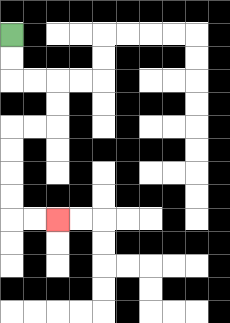{'start': '[0, 1]', 'end': '[2, 9]', 'path_directions': 'D,D,R,R,D,D,L,L,D,D,D,D,R,R', 'path_coordinates': '[[0, 1], [0, 2], [0, 3], [1, 3], [2, 3], [2, 4], [2, 5], [1, 5], [0, 5], [0, 6], [0, 7], [0, 8], [0, 9], [1, 9], [2, 9]]'}